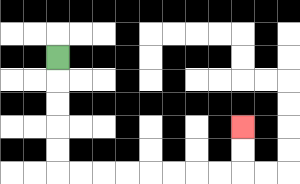{'start': '[2, 2]', 'end': '[10, 5]', 'path_directions': 'D,D,D,D,D,R,R,R,R,R,R,R,R,U,U', 'path_coordinates': '[[2, 2], [2, 3], [2, 4], [2, 5], [2, 6], [2, 7], [3, 7], [4, 7], [5, 7], [6, 7], [7, 7], [8, 7], [9, 7], [10, 7], [10, 6], [10, 5]]'}